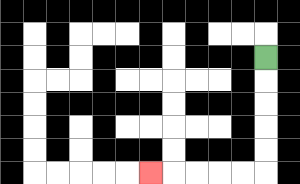{'start': '[11, 2]', 'end': '[6, 7]', 'path_directions': 'D,D,D,D,D,L,L,L,L,L', 'path_coordinates': '[[11, 2], [11, 3], [11, 4], [11, 5], [11, 6], [11, 7], [10, 7], [9, 7], [8, 7], [7, 7], [6, 7]]'}